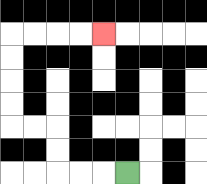{'start': '[5, 7]', 'end': '[4, 1]', 'path_directions': 'L,L,L,U,U,L,L,U,U,U,U,R,R,R,R', 'path_coordinates': '[[5, 7], [4, 7], [3, 7], [2, 7], [2, 6], [2, 5], [1, 5], [0, 5], [0, 4], [0, 3], [0, 2], [0, 1], [1, 1], [2, 1], [3, 1], [4, 1]]'}